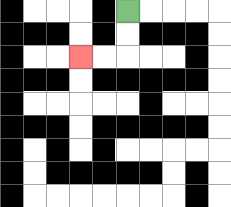{'start': '[5, 0]', 'end': '[3, 2]', 'path_directions': 'D,D,L,L', 'path_coordinates': '[[5, 0], [5, 1], [5, 2], [4, 2], [3, 2]]'}